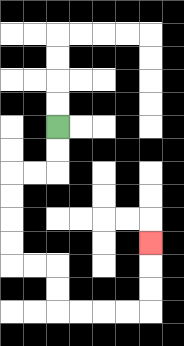{'start': '[2, 5]', 'end': '[6, 10]', 'path_directions': 'D,D,L,L,D,D,D,D,R,R,D,D,R,R,R,R,U,U,U', 'path_coordinates': '[[2, 5], [2, 6], [2, 7], [1, 7], [0, 7], [0, 8], [0, 9], [0, 10], [0, 11], [1, 11], [2, 11], [2, 12], [2, 13], [3, 13], [4, 13], [5, 13], [6, 13], [6, 12], [6, 11], [6, 10]]'}